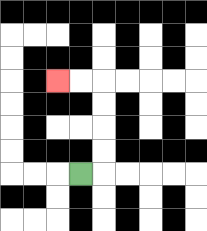{'start': '[3, 7]', 'end': '[2, 3]', 'path_directions': 'R,U,U,U,U,L,L', 'path_coordinates': '[[3, 7], [4, 7], [4, 6], [4, 5], [4, 4], [4, 3], [3, 3], [2, 3]]'}